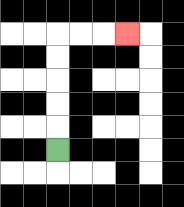{'start': '[2, 6]', 'end': '[5, 1]', 'path_directions': 'U,U,U,U,U,R,R,R', 'path_coordinates': '[[2, 6], [2, 5], [2, 4], [2, 3], [2, 2], [2, 1], [3, 1], [4, 1], [5, 1]]'}